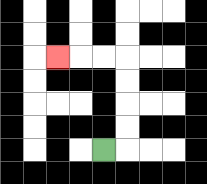{'start': '[4, 6]', 'end': '[2, 2]', 'path_directions': 'R,U,U,U,U,L,L,L', 'path_coordinates': '[[4, 6], [5, 6], [5, 5], [5, 4], [5, 3], [5, 2], [4, 2], [3, 2], [2, 2]]'}